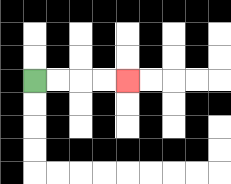{'start': '[1, 3]', 'end': '[5, 3]', 'path_directions': 'R,R,R,R', 'path_coordinates': '[[1, 3], [2, 3], [3, 3], [4, 3], [5, 3]]'}